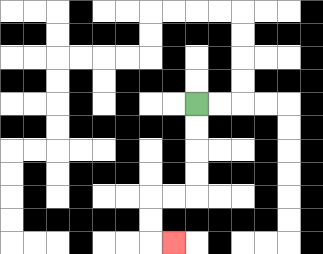{'start': '[8, 4]', 'end': '[7, 10]', 'path_directions': 'D,D,D,D,L,L,D,D,R', 'path_coordinates': '[[8, 4], [8, 5], [8, 6], [8, 7], [8, 8], [7, 8], [6, 8], [6, 9], [6, 10], [7, 10]]'}